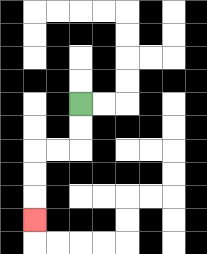{'start': '[3, 4]', 'end': '[1, 9]', 'path_directions': 'D,D,L,L,D,D,D', 'path_coordinates': '[[3, 4], [3, 5], [3, 6], [2, 6], [1, 6], [1, 7], [1, 8], [1, 9]]'}